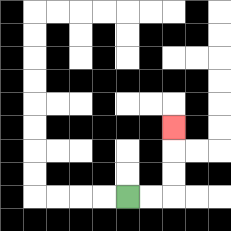{'start': '[5, 8]', 'end': '[7, 5]', 'path_directions': 'R,R,U,U,U', 'path_coordinates': '[[5, 8], [6, 8], [7, 8], [7, 7], [7, 6], [7, 5]]'}